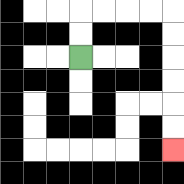{'start': '[3, 2]', 'end': '[7, 6]', 'path_directions': 'U,U,R,R,R,R,D,D,D,D,D,D', 'path_coordinates': '[[3, 2], [3, 1], [3, 0], [4, 0], [5, 0], [6, 0], [7, 0], [7, 1], [7, 2], [7, 3], [7, 4], [7, 5], [7, 6]]'}